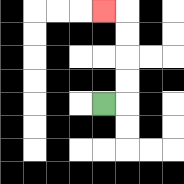{'start': '[4, 4]', 'end': '[4, 0]', 'path_directions': 'R,U,U,U,U,L', 'path_coordinates': '[[4, 4], [5, 4], [5, 3], [5, 2], [5, 1], [5, 0], [4, 0]]'}